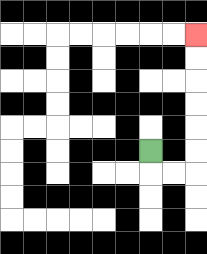{'start': '[6, 6]', 'end': '[8, 1]', 'path_directions': 'D,R,R,U,U,U,U,U,U', 'path_coordinates': '[[6, 6], [6, 7], [7, 7], [8, 7], [8, 6], [8, 5], [8, 4], [8, 3], [8, 2], [8, 1]]'}